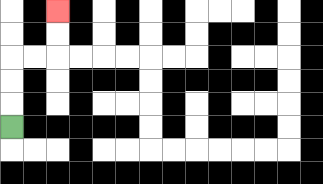{'start': '[0, 5]', 'end': '[2, 0]', 'path_directions': 'U,U,U,R,R,U,U', 'path_coordinates': '[[0, 5], [0, 4], [0, 3], [0, 2], [1, 2], [2, 2], [2, 1], [2, 0]]'}